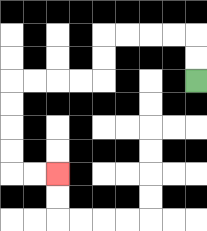{'start': '[8, 3]', 'end': '[2, 7]', 'path_directions': 'U,U,L,L,L,L,D,D,L,L,L,L,D,D,D,D,R,R', 'path_coordinates': '[[8, 3], [8, 2], [8, 1], [7, 1], [6, 1], [5, 1], [4, 1], [4, 2], [4, 3], [3, 3], [2, 3], [1, 3], [0, 3], [0, 4], [0, 5], [0, 6], [0, 7], [1, 7], [2, 7]]'}